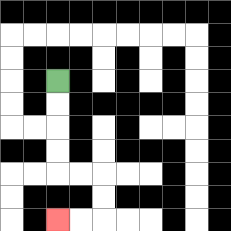{'start': '[2, 3]', 'end': '[2, 9]', 'path_directions': 'D,D,D,D,R,R,D,D,L,L', 'path_coordinates': '[[2, 3], [2, 4], [2, 5], [2, 6], [2, 7], [3, 7], [4, 7], [4, 8], [4, 9], [3, 9], [2, 9]]'}